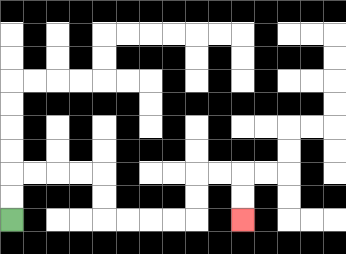{'start': '[0, 9]', 'end': '[10, 9]', 'path_directions': 'U,U,R,R,R,R,D,D,R,R,R,R,U,U,R,R,D,D', 'path_coordinates': '[[0, 9], [0, 8], [0, 7], [1, 7], [2, 7], [3, 7], [4, 7], [4, 8], [4, 9], [5, 9], [6, 9], [7, 9], [8, 9], [8, 8], [8, 7], [9, 7], [10, 7], [10, 8], [10, 9]]'}